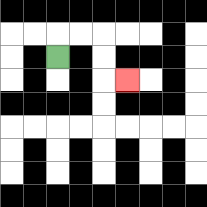{'start': '[2, 2]', 'end': '[5, 3]', 'path_directions': 'U,R,R,D,D,R', 'path_coordinates': '[[2, 2], [2, 1], [3, 1], [4, 1], [4, 2], [4, 3], [5, 3]]'}